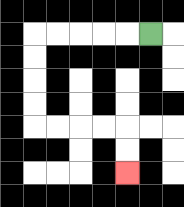{'start': '[6, 1]', 'end': '[5, 7]', 'path_directions': 'L,L,L,L,L,D,D,D,D,R,R,R,R,D,D', 'path_coordinates': '[[6, 1], [5, 1], [4, 1], [3, 1], [2, 1], [1, 1], [1, 2], [1, 3], [1, 4], [1, 5], [2, 5], [3, 5], [4, 5], [5, 5], [5, 6], [5, 7]]'}